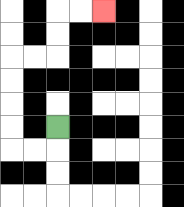{'start': '[2, 5]', 'end': '[4, 0]', 'path_directions': 'D,L,L,U,U,U,U,R,R,U,U,R,R', 'path_coordinates': '[[2, 5], [2, 6], [1, 6], [0, 6], [0, 5], [0, 4], [0, 3], [0, 2], [1, 2], [2, 2], [2, 1], [2, 0], [3, 0], [4, 0]]'}